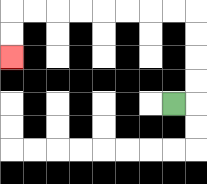{'start': '[7, 4]', 'end': '[0, 2]', 'path_directions': 'R,U,U,U,U,L,L,L,L,L,L,L,L,D,D', 'path_coordinates': '[[7, 4], [8, 4], [8, 3], [8, 2], [8, 1], [8, 0], [7, 0], [6, 0], [5, 0], [4, 0], [3, 0], [2, 0], [1, 0], [0, 0], [0, 1], [0, 2]]'}